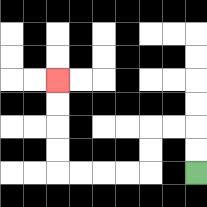{'start': '[8, 7]', 'end': '[2, 3]', 'path_directions': 'U,U,L,L,D,D,L,L,L,L,U,U,U,U', 'path_coordinates': '[[8, 7], [8, 6], [8, 5], [7, 5], [6, 5], [6, 6], [6, 7], [5, 7], [4, 7], [3, 7], [2, 7], [2, 6], [2, 5], [2, 4], [2, 3]]'}